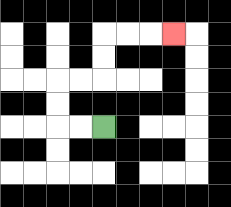{'start': '[4, 5]', 'end': '[7, 1]', 'path_directions': 'L,L,U,U,R,R,U,U,R,R,R', 'path_coordinates': '[[4, 5], [3, 5], [2, 5], [2, 4], [2, 3], [3, 3], [4, 3], [4, 2], [4, 1], [5, 1], [6, 1], [7, 1]]'}